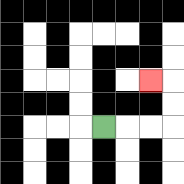{'start': '[4, 5]', 'end': '[6, 3]', 'path_directions': 'R,R,R,U,U,L', 'path_coordinates': '[[4, 5], [5, 5], [6, 5], [7, 5], [7, 4], [7, 3], [6, 3]]'}